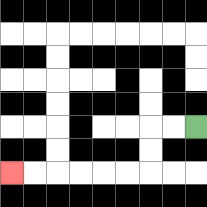{'start': '[8, 5]', 'end': '[0, 7]', 'path_directions': 'L,L,D,D,L,L,L,L,L,L', 'path_coordinates': '[[8, 5], [7, 5], [6, 5], [6, 6], [6, 7], [5, 7], [4, 7], [3, 7], [2, 7], [1, 7], [0, 7]]'}